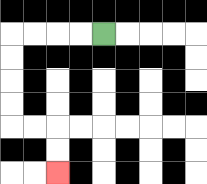{'start': '[4, 1]', 'end': '[2, 7]', 'path_directions': 'L,L,L,L,D,D,D,D,R,R,D,D', 'path_coordinates': '[[4, 1], [3, 1], [2, 1], [1, 1], [0, 1], [0, 2], [0, 3], [0, 4], [0, 5], [1, 5], [2, 5], [2, 6], [2, 7]]'}